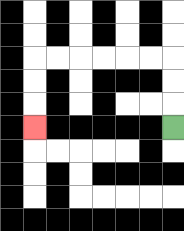{'start': '[7, 5]', 'end': '[1, 5]', 'path_directions': 'U,U,U,L,L,L,L,L,L,D,D,D', 'path_coordinates': '[[7, 5], [7, 4], [7, 3], [7, 2], [6, 2], [5, 2], [4, 2], [3, 2], [2, 2], [1, 2], [1, 3], [1, 4], [1, 5]]'}